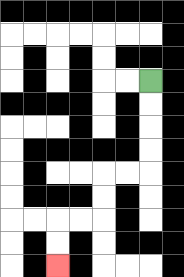{'start': '[6, 3]', 'end': '[2, 11]', 'path_directions': 'D,D,D,D,L,L,D,D,L,L,D,D', 'path_coordinates': '[[6, 3], [6, 4], [6, 5], [6, 6], [6, 7], [5, 7], [4, 7], [4, 8], [4, 9], [3, 9], [2, 9], [2, 10], [2, 11]]'}